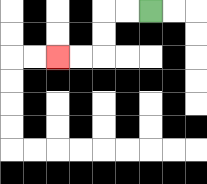{'start': '[6, 0]', 'end': '[2, 2]', 'path_directions': 'L,L,D,D,L,L', 'path_coordinates': '[[6, 0], [5, 0], [4, 0], [4, 1], [4, 2], [3, 2], [2, 2]]'}